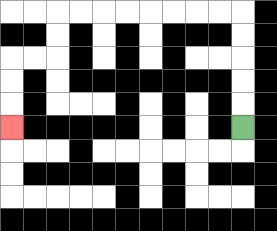{'start': '[10, 5]', 'end': '[0, 5]', 'path_directions': 'U,U,U,U,U,L,L,L,L,L,L,L,L,D,D,L,L,D,D,D', 'path_coordinates': '[[10, 5], [10, 4], [10, 3], [10, 2], [10, 1], [10, 0], [9, 0], [8, 0], [7, 0], [6, 0], [5, 0], [4, 0], [3, 0], [2, 0], [2, 1], [2, 2], [1, 2], [0, 2], [0, 3], [0, 4], [0, 5]]'}